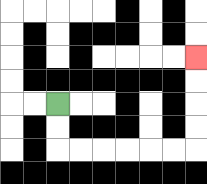{'start': '[2, 4]', 'end': '[8, 2]', 'path_directions': 'D,D,R,R,R,R,R,R,U,U,U,U', 'path_coordinates': '[[2, 4], [2, 5], [2, 6], [3, 6], [4, 6], [5, 6], [6, 6], [7, 6], [8, 6], [8, 5], [8, 4], [8, 3], [8, 2]]'}